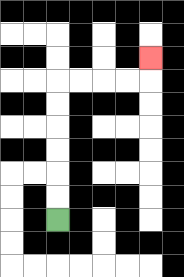{'start': '[2, 9]', 'end': '[6, 2]', 'path_directions': 'U,U,U,U,U,U,R,R,R,R,U', 'path_coordinates': '[[2, 9], [2, 8], [2, 7], [2, 6], [2, 5], [2, 4], [2, 3], [3, 3], [4, 3], [5, 3], [6, 3], [6, 2]]'}